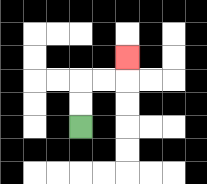{'start': '[3, 5]', 'end': '[5, 2]', 'path_directions': 'U,U,R,R,U', 'path_coordinates': '[[3, 5], [3, 4], [3, 3], [4, 3], [5, 3], [5, 2]]'}